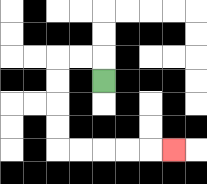{'start': '[4, 3]', 'end': '[7, 6]', 'path_directions': 'U,L,L,D,D,D,D,R,R,R,R,R', 'path_coordinates': '[[4, 3], [4, 2], [3, 2], [2, 2], [2, 3], [2, 4], [2, 5], [2, 6], [3, 6], [4, 6], [5, 6], [6, 6], [7, 6]]'}